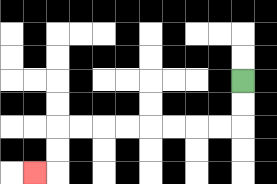{'start': '[10, 3]', 'end': '[1, 7]', 'path_directions': 'D,D,L,L,L,L,L,L,L,L,D,D,L', 'path_coordinates': '[[10, 3], [10, 4], [10, 5], [9, 5], [8, 5], [7, 5], [6, 5], [5, 5], [4, 5], [3, 5], [2, 5], [2, 6], [2, 7], [1, 7]]'}